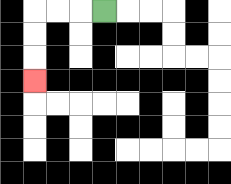{'start': '[4, 0]', 'end': '[1, 3]', 'path_directions': 'L,L,L,D,D,D', 'path_coordinates': '[[4, 0], [3, 0], [2, 0], [1, 0], [1, 1], [1, 2], [1, 3]]'}